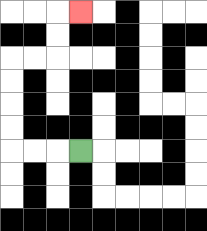{'start': '[3, 6]', 'end': '[3, 0]', 'path_directions': 'L,L,L,U,U,U,U,R,R,U,U,R', 'path_coordinates': '[[3, 6], [2, 6], [1, 6], [0, 6], [0, 5], [0, 4], [0, 3], [0, 2], [1, 2], [2, 2], [2, 1], [2, 0], [3, 0]]'}